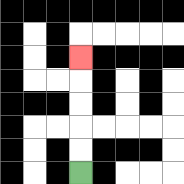{'start': '[3, 7]', 'end': '[3, 2]', 'path_directions': 'U,U,U,U,U', 'path_coordinates': '[[3, 7], [3, 6], [3, 5], [3, 4], [3, 3], [3, 2]]'}